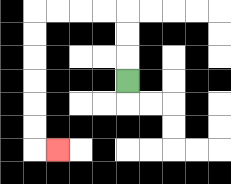{'start': '[5, 3]', 'end': '[2, 6]', 'path_directions': 'U,U,U,L,L,L,L,D,D,D,D,D,D,R', 'path_coordinates': '[[5, 3], [5, 2], [5, 1], [5, 0], [4, 0], [3, 0], [2, 0], [1, 0], [1, 1], [1, 2], [1, 3], [1, 4], [1, 5], [1, 6], [2, 6]]'}